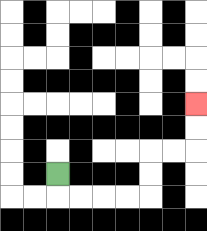{'start': '[2, 7]', 'end': '[8, 4]', 'path_directions': 'D,R,R,R,R,U,U,R,R,U,U', 'path_coordinates': '[[2, 7], [2, 8], [3, 8], [4, 8], [5, 8], [6, 8], [6, 7], [6, 6], [7, 6], [8, 6], [8, 5], [8, 4]]'}